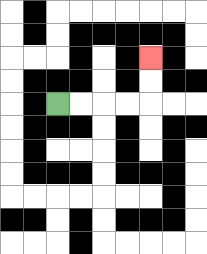{'start': '[2, 4]', 'end': '[6, 2]', 'path_directions': 'R,R,R,R,U,U', 'path_coordinates': '[[2, 4], [3, 4], [4, 4], [5, 4], [6, 4], [6, 3], [6, 2]]'}